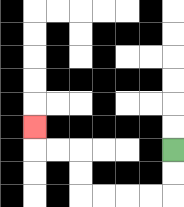{'start': '[7, 6]', 'end': '[1, 5]', 'path_directions': 'D,D,L,L,L,L,U,U,L,L,U', 'path_coordinates': '[[7, 6], [7, 7], [7, 8], [6, 8], [5, 8], [4, 8], [3, 8], [3, 7], [3, 6], [2, 6], [1, 6], [1, 5]]'}